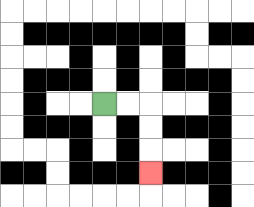{'start': '[4, 4]', 'end': '[6, 7]', 'path_directions': 'R,R,D,D,D', 'path_coordinates': '[[4, 4], [5, 4], [6, 4], [6, 5], [6, 6], [6, 7]]'}